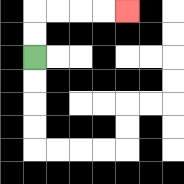{'start': '[1, 2]', 'end': '[5, 0]', 'path_directions': 'U,U,R,R,R,R', 'path_coordinates': '[[1, 2], [1, 1], [1, 0], [2, 0], [3, 0], [4, 0], [5, 0]]'}